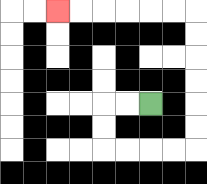{'start': '[6, 4]', 'end': '[2, 0]', 'path_directions': 'L,L,D,D,R,R,R,R,U,U,U,U,U,U,L,L,L,L,L,L', 'path_coordinates': '[[6, 4], [5, 4], [4, 4], [4, 5], [4, 6], [5, 6], [6, 6], [7, 6], [8, 6], [8, 5], [8, 4], [8, 3], [8, 2], [8, 1], [8, 0], [7, 0], [6, 0], [5, 0], [4, 0], [3, 0], [2, 0]]'}